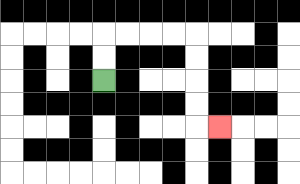{'start': '[4, 3]', 'end': '[9, 5]', 'path_directions': 'U,U,R,R,R,R,D,D,D,D,R', 'path_coordinates': '[[4, 3], [4, 2], [4, 1], [5, 1], [6, 1], [7, 1], [8, 1], [8, 2], [8, 3], [8, 4], [8, 5], [9, 5]]'}